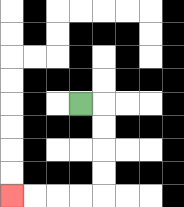{'start': '[3, 4]', 'end': '[0, 8]', 'path_directions': 'R,D,D,D,D,L,L,L,L', 'path_coordinates': '[[3, 4], [4, 4], [4, 5], [4, 6], [4, 7], [4, 8], [3, 8], [2, 8], [1, 8], [0, 8]]'}